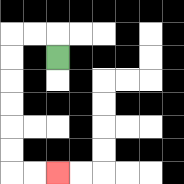{'start': '[2, 2]', 'end': '[2, 7]', 'path_directions': 'U,L,L,D,D,D,D,D,D,R,R', 'path_coordinates': '[[2, 2], [2, 1], [1, 1], [0, 1], [0, 2], [0, 3], [0, 4], [0, 5], [0, 6], [0, 7], [1, 7], [2, 7]]'}